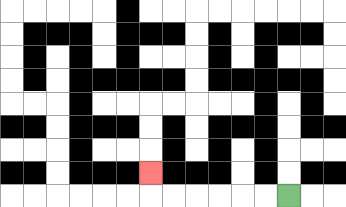{'start': '[12, 8]', 'end': '[6, 7]', 'path_directions': 'L,L,L,L,L,L,U', 'path_coordinates': '[[12, 8], [11, 8], [10, 8], [9, 8], [8, 8], [7, 8], [6, 8], [6, 7]]'}